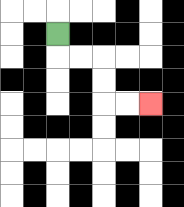{'start': '[2, 1]', 'end': '[6, 4]', 'path_directions': 'D,R,R,D,D,R,R', 'path_coordinates': '[[2, 1], [2, 2], [3, 2], [4, 2], [4, 3], [4, 4], [5, 4], [6, 4]]'}